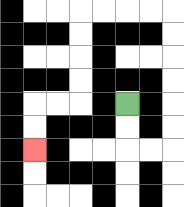{'start': '[5, 4]', 'end': '[1, 6]', 'path_directions': 'D,D,R,R,U,U,U,U,U,U,L,L,L,L,D,D,D,D,L,L,D,D', 'path_coordinates': '[[5, 4], [5, 5], [5, 6], [6, 6], [7, 6], [7, 5], [7, 4], [7, 3], [7, 2], [7, 1], [7, 0], [6, 0], [5, 0], [4, 0], [3, 0], [3, 1], [3, 2], [3, 3], [3, 4], [2, 4], [1, 4], [1, 5], [1, 6]]'}